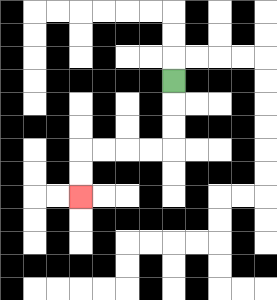{'start': '[7, 3]', 'end': '[3, 8]', 'path_directions': 'D,D,D,L,L,L,L,D,D', 'path_coordinates': '[[7, 3], [7, 4], [7, 5], [7, 6], [6, 6], [5, 6], [4, 6], [3, 6], [3, 7], [3, 8]]'}